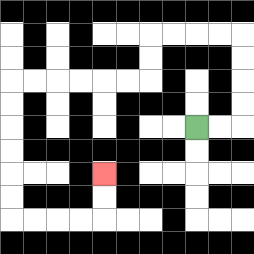{'start': '[8, 5]', 'end': '[4, 7]', 'path_directions': 'R,R,U,U,U,U,L,L,L,L,D,D,L,L,L,L,L,L,D,D,D,D,D,D,R,R,R,R,U,U', 'path_coordinates': '[[8, 5], [9, 5], [10, 5], [10, 4], [10, 3], [10, 2], [10, 1], [9, 1], [8, 1], [7, 1], [6, 1], [6, 2], [6, 3], [5, 3], [4, 3], [3, 3], [2, 3], [1, 3], [0, 3], [0, 4], [0, 5], [0, 6], [0, 7], [0, 8], [0, 9], [1, 9], [2, 9], [3, 9], [4, 9], [4, 8], [4, 7]]'}